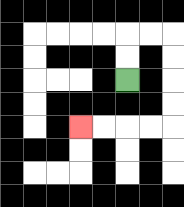{'start': '[5, 3]', 'end': '[3, 5]', 'path_directions': 'U,U,R,R,D,D,D,D,L,L,L,L', 'path_coordinates': '[[5, 3], [5, 2], [5, 1], [6, 1], [7, 1], [7, 2], [7, 3], [7, 4], [7, 5], [6, 5], [5, 5], [4, 5], [3, 5]]'}